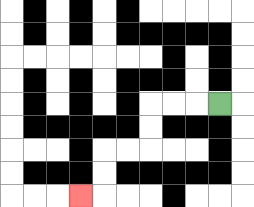{'start': '[9, 4]', 'end': '[3, 8]', 'path_directions': 'L,L,L,D,D,L,L,D,D,L', 'path_coordinates': '[[9, 4], [8, 4], [7, 4], [6, 4], [6, 5], [6, 6], [5, 6], [4, 6], [4, 7], [4, 8], [3, 8]]'}